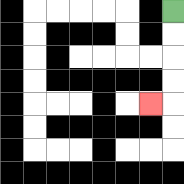{'start': '[7, 0]', 'end': '[6, 4]', 'path_directions': 'D,D,D,D,L', 'path_coordinates': '[[7, 0], [7, 1], [7, 2], [7, 3], [7, 4], [6, 4]]'}